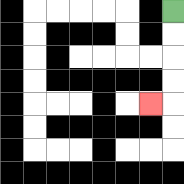{'start': '[7, 0]', 'end': '[6, 4]', 'path_directions': 'D,D,D,D,L', 'path_coordinates': '[[7, 0], [7, 1], [7, 2], [7, 3], [7, 4], [6, 4]]'}